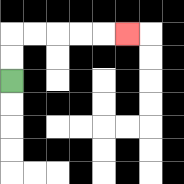{'start': '[0, 3]', 'end': '[5, 1]', 'path_directions': 'U,U,R,R,R,R,R', 'path_coordinates': '[[0, 3], [0, 2], [0, 1], [1, 1], [2, 1], [3, 1], [4, 1], [5, 1]]'}